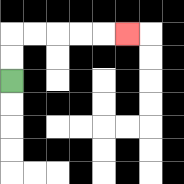{'start': '[0, 3]', 'end': '[5, 1]', 'path_directions': 'U,U,R,R,R,R,R', 'path_coordinates': '[[0, 3], [0, 2], [0, 1], [1, 1], [2, 1], [3, 1], [4, 1], [5, 1]]'}